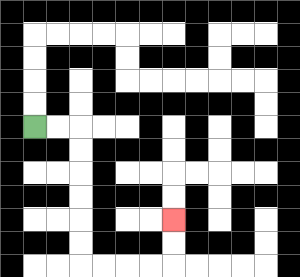{'start': '[1, 5]', 'end': '[7, 9]', 'path_directions': 'R,R,D,D,D,D,D,D,R,R,R,R,U,U', 'path_coordinates': '[[1, 5], [2, 5], [3, 5], [3, 6], [3, 7], [3, 8], [3, 9], [3, 10], [3, 11], [4, 11], [5, 11], [6, 11], [7, 11], [7, 10], [7, 9]]'}